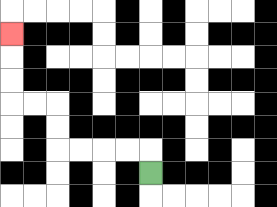{'start': '[6, 7]', 'end': '[0, 1]', 'path_directions': 'U,L,L,L,L,U,U,L,L,U,U,U', 'path_coordinates': '[[6, 7], [6, 6], [5, 6], [4, 6], [3, 6], [2, 6], [2, 5], [2, 4], [1, 4], [0, 4], [0, 3], [0, 2], [0, 1]]'}